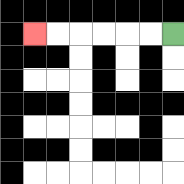{'start': '[7, 1]', 'end': '[1, 1]', 'path_directions': 'L,L,L,L,L,L', 'path_coordinates': '[[7, 1], [6, 1], [5, 1], [4, 1], [3, 1], [2, 1], [1, 1]]'}